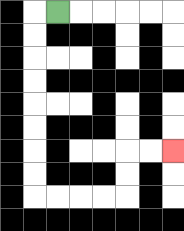{'start': '[2, 0]', 'end': '[7, 6]', 'path_directions': 'L,D,D,D,D,D,D,D,D,R,R,R,R,U,U,R,R', 'path_coordinates': '[[2, 0], [1, 0], [1, 1], [1, 2], [1, 3], [1, 4], [1, 5], [1, 6], [1, 7], [1, 8], [2, 8], [3, 8], [4, 8], [5, 8], [5, 7], [5, 6], [6, 6], [7, 6]]'}